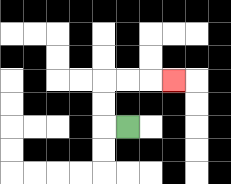{'start': '[5, 5]', 'end': '[7, 3]', 'path_directions': 'L,U,U,R,R,R', 'path_coordinates': '[[5, 5], [4, 5], [4, 4], [4, 3], [5, 3], [6, 3], [7, 3]]'}